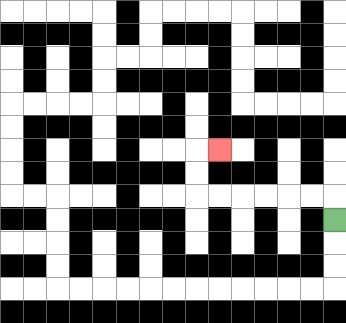{'start': '[14, 9]', 'end': '[9, 6]', 'path_directions': 'U,L,L,L,L,L,L,U,U,R', 'path_coordinates': '[[14, 9], [14, 8], [13, 8], [12, 8], [11, 8], [10, 8], [9, 8], [8, 8], [8, 7], [8, 6], [9, 6]]'}